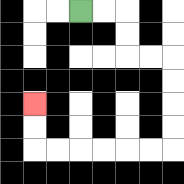{'start': '[3, 0]', 'end': '[1, 4]', 'path_directions': 'R,R,D,D,R,R,D,D,D,D,L,L,L,L,L,L,U,U', 'path_coordinates': '[[3, 0], [4, 0], [5, 0], [5, 1], [5, 2], [6, 2], [7, 2], [7, 3], [7, 4], [7, 5], [7, 6], [6, 6], [5, 6], [4, 6], [3, 6], [2, 6], [1, 6], [1, 5], [1, 4]]'}